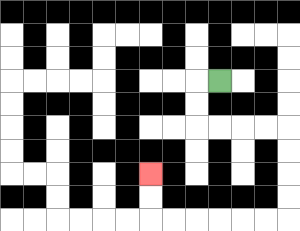{'start': '[9, 3]', 'end': '[6, 7]', 'path_directions': 'L,D,D,R,R,R,R,D,D,D,D,L,L,L,L,L,L,U,U', 'path_coordinates': '[[9, 3], [8, 3], [8, 4], [8, 5], [9, 5], [10, 5], [11, 5], [12, 5], [12, 6], [12, 7], [12, 8], [12, 9], [11, 9], [10, 9], [9, 9], [8, 9], [7, 9], [6, 9], [6, 8], [6, 7]]'}